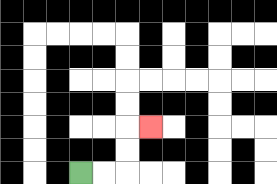{'start': '[3, 7]', 'end': '[6, 5]', 'path_directions': 'R,R,U,U,R', 'path_coordinates': '[[3, 7], [4, 7], [5, 7], [5, 6], [5, 5], [6, 5]]'}